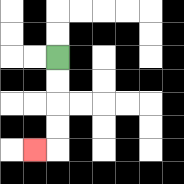{'start': '[2, 2]', 'end': '[1, 6]', 'path_directions': 'D,D,D,D,L', 'path_coordinates': '[[2, 2], [2, 3], [2, 4], [2, 5], [2, 6], [1, 6]]'}